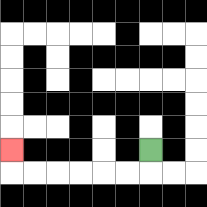{'start': '[6, 6]', 'end': '[0, 6]', 'path_directions': 'D,L,L,L,L,L,L,U', 'path_coordinates': '[[6, 6], [6, 7], [5, 7], [4, 7], [3, 7], [2, 7], [1, 7], [0, 7], [0, 6]]'}